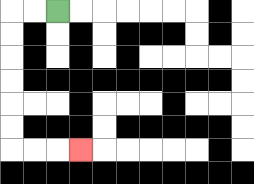{'start': '[2, 0]', 'end': '[3, 6]', 'path_directions': 'L,L,D,D,D,D,D,D,R,R,R', 'path_coordinates': '[[2, 0], [1, 0], [0, 0], [0, 1], [0, 2], [0, 3], [0, 4], [0, 5], [0, 6], [1, 6], [2, 6], [3, 6]]'}